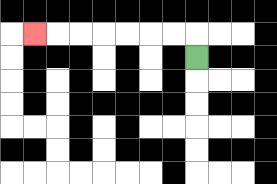{'start': '[8, 2]', 'end': '[1, 1]', 'path_directions': 'U,L,L,L,L,L,L,L', 'path_coordinates': '[[8, 2], [8, 1], [7, 1], [6, 1], [5, 1], [4, 1], [3, 1], [2, 1], [1, 1]]'}